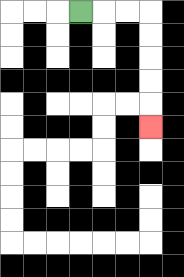{'start': '[3, 0]', 'end': '[6, 5]', 'path_directions': 'R,R,R,D,D,D,D,D', 'path_coordinates': '[[3, 0], [4, 0], [5, 0], [6, 0], [6, 1], [6, 2], [6, 3], [6, 4], [6, 5]]'}